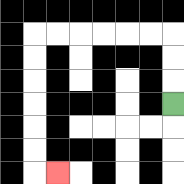{'start': '[7, 4]', 'end': '[2, 7]', 'path_directions': 'U,U,U,L,L,L,L,L,L,D,D,D,D,D,D,R', 'path_coordinates': '[[7, 4], [7, 3], [7, 2], [7, 1], [6, 1], [5, 1], [4, 1], [3, 1], [2, 1], [1, 1], [1, 2], [1, 3], [1, 4], [1, 5], [1, 6], [1, 7], [2, 7]]'}